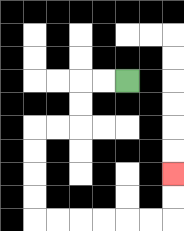{'start': '[5, 3]', 'end': '[7, 7]', 'path_directions': 'L,L,D,D,L,L,D,D,D,D,R,R,R,R,R,R,U,U', 'path_coordinates': '[[5, 3], [4, 3], [3, 3], [3, 4], [3, 5], [2, 5], [1, 5], [1, 6], [1, 7], [1, 8], [1, 9], [2, 9], [3, 9], [4, 9], [5, 9], [6, 9], [7, 9], [7, 8], [7, 7]]'}